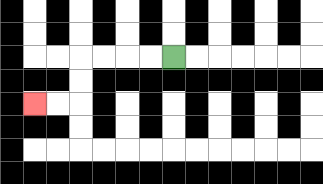{'start': '[7, 2]', 'end': '[1, 4]', 'path_directions': 'L,L,L,L,D,D,L,L', 'path_coordinates': '[[7, 2], [6, 2], [5, 2], [4, 2], [3, 2], [3, 3], [3, 4], [2, 4], [1, 4]]'}